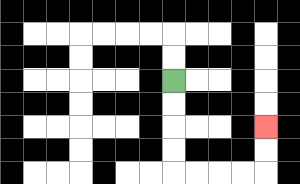{'start': '[7, 3]', 'end': '[11, 5]', 'path_directions': 'D,D,D,D,R,R,R,R,U,U', 'path_coordinates': '[[7, 3], [7, 4], [7, 5], [7, 6], [7, 7], [8, 7], [9, 7], [10, 7], [11, 7], [11, 6], [11, 5]]'}